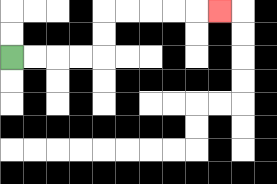{'start': '[0, 2]', 'end': '[9, 0]', 'path_directions': 'R,R,R,R,U,U,R,R,R,R,R', 'path_coordinates': '[[0, 2], [1, 2], [2, 2], [3, 2], [4, 2], [4, 1], [4, 0], [5, 0], [6, 0], [7, 0], [8, 0], [9, 0]]'}